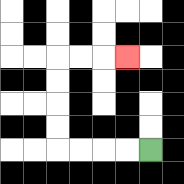{'start': '[6, 6]', 'end': '[5, 2]', 'path_directions': 'L,L,L,L,U,U,U,U,R,R,R', 'path_coordinates': '[[6, 6], [5, 6], [4, 6], [3, 6], [2, 6], [2, 5], [2, 4], [2, 3], [2, 2], [3, 2], [4, 2], [5, 2]]'}